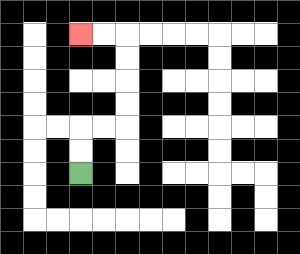{'start': '[3, 7]', 'end': '[3, 1]', 'path_directions': 'U,U,R,R,U,U,U,U,L,L', 'path_coordinates': '[[3, 7], [3, 6], [3, 5], [4, 5], [5, 5], [5, 4], [5, 3], [5, 2], [5, 1], [4, 1], [3, 1]]'}